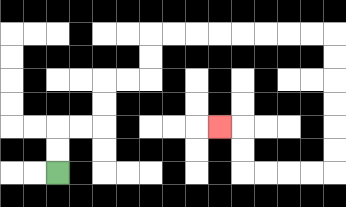{'start': '[2, 7]', 'end': '[9, 5]', 'path_directions': 'U,U,R,R,U,U,R,R,U,U,R,R,R,R,R,R,R,R,D,D,D,D,D,D,L,L,L,L,U,U,L', 'path_coordinates': '[[2, 7], [2, 6], [2, 5], [3, 5], [4, 5], [4, 4], [4, 3], [5, 3], [6, 3], [6, 2], [6, 1], [7, 1], [8, 1], [9, 1], [10, 1], [11, 1], [12, 1], [13, 1], [14, 1], [14, 2], [14, 3], [14, 4], [14, 5], [14, 6], [14, 7], [13, 7], [12, 7], [11, 7], [10, 7], [10, 6], [10, 5], [9, 5]]'}